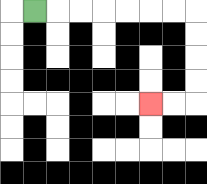{'start': '[1, 0]', 'end': '[6, 4]', 'path_directions': 'R,R,R,R,R,R,R,D,D,D,D,L,L', 'path_coordinates': '[[1, 0], [2, 0], [3, 0], [4, 0], [5, 0], [6, 0], [7, 0], [8, 0], [8, 1], [8, 2], [8, 3], [8, 4], [7, 4], [6, 4]]'}